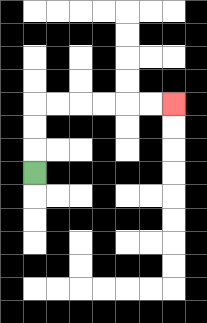{'start': '[1, 7]', 'end': '[7, 4]', 'path_directions': 'U,U,U,R,R,R,R,R,R', 'path_coordinates': '[[1, 7], [1, 6], [1, 5], [1, 4], [2, 4], [3, 4], [4, 4], [5, 4], [6, 4], [7, 4]]'}